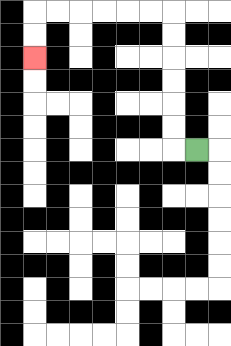{'start': '[8, 6]', 'end': '[1, 2]', 'path_directions': 'L,U,U,U,U,U,U,L,L,L,L,L,L,D,D', 'path_coordinates': '[[8, 6], [7, 6], [7, 5], [7, 4], [7, 3], [7, 2], [7, 1], [7, 0], [6, 0], [5, 0], [4, 0], [3, 0], [2, 0], [1, 0], [1, 1], [1, 2]]'}